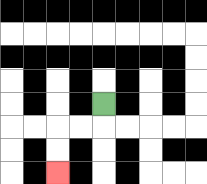{'start': '[4, 4]', 'end': '[2, 7]', 'path_directions': 'D,L,L,D,D', 'path_coordinates': '[[4, 4], [4, 5], [3, 5], [2, 5], [2, 6], [2, 7]]'}